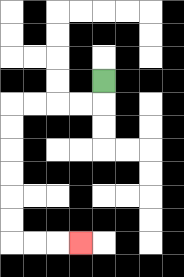{'start': '[4, 3]', 'end': '[3, 10]', 'path_directions': 'D,L,L,L,L,D,D,D,D,D,D,R,R,R', 'path_coordinates': '[[4, 3], [4, 4], [3, 4], [2, 4], [1, 4], [0, 4], [0, 5], [0, 6], [0, 7], [0, 8], [0, 9], [0, 10], [1, 10], [2, 10], [3, 10]]'}